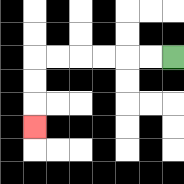{'start': '[7, 2]', 'end': '[1, 5]', 'path_directions': 'L,L,L,L,L,L,D,D,D', 'path_coordinates': '[[7, 2], [6, 2], [5, 2], [4, 2], [3, 2], [2, 2], [1, 2], [1, 3], [1, 4], [1, 5]]'}